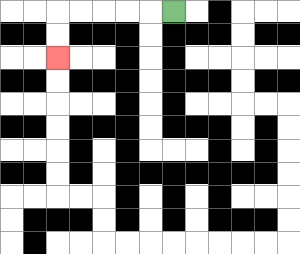{'start': '[7, 0]', 'end': '[2, 2]', 'path_directions': 'L,L,L,L,L,D,D', 'path_coordinates': '[[7, 0], [6, 0], [5, 0], [4, 0], [3, 0], [2, 0], [2, 1], [2, 2]]'}